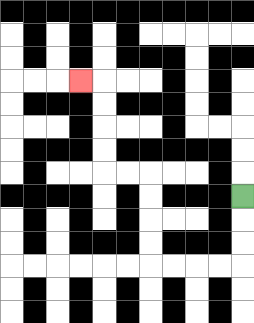{'start': '[10, 8]', 'end': '[3, 3]', 'path_directions': 'D,D,D,L,L,L,L,U,U,U,U,L,L,U,U,U,U,L', 'path_coordinates': '[[10, 8], [10, 9], [10, 10], [10, 11], [9, 11], [8, 11], [7, 11], [6, 11], [6, 10], [6, 9], [6, 8], [6, 7], [5, 7], [4, 7], [4, 6], [4, 5], [4, 4], [4, 3], [3, 3]]'}